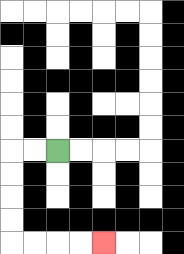{'start': '[2, 6]', 'end': '[4, 10]', 'path_directions': 'L,L,D,D,D,D,R,R,R,R', 'path_coordinates': '[[2, 6], [1, 6], [0, 6], [0, 7], [0, 8], [0, 9], [0, 10], [1, 10], [2, 10], [3, 10], [4, 10]]'}